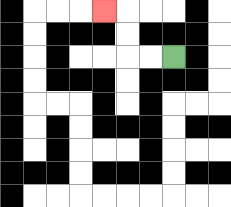{'start': '[7, 2]', 'end': '[4, 0]', 'path_directions': 'L,L,U,U,L', 'path_coordinates': '[[7, 2], [6, 2], [5, 2], [5, 1], [5, 0], [4, 0]]'}